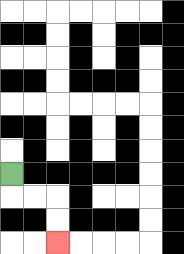{'start': '[0, 7]', 'end': '[2, 10]', 'path_directions': 'D,R,R,D,D', 'path_coordinates': '[[0, 7], [0, 8], [1, 8], [2, 8], [2, 9], [2, 10]]'}